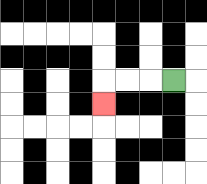{'start': '[7, 3]', 'end': '[4, 4]', 'path_directions': 'L,L,L,D', 'path_coordinates': '[[7, 3], [6, 3], [5, 3], [4, 3], [4, 4]]'}